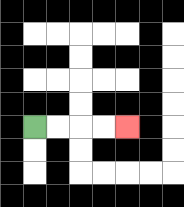{'start': '[1, 5]', 'end': '[5, 5]', 'path_directions': 'R,R,R,R', 'path_coordinates': '[[1, 5], [2, 5], [3, 5], [4, 5], [5, 5]]'}